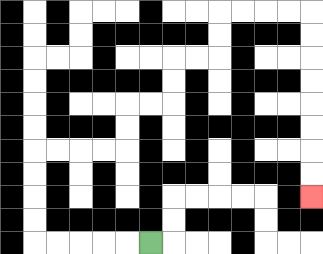{'start': '[6, 10]', 'end': '[13, 8]', 'path_directions': 'L,L,L,L,L,U,U,U,U,R,R,R,R,U,U,R,R,U,U,R,R,U,U,R,R,R,R,D,D,D,D,D,D,D,D', 'path_coordinates': '[[6, 10], [5, 10], [4, 10], [3, 10], [2, 10], [1, 10], [1, 9], [1, 8], [1, 7], [1, 6], [2, 6], [3, 6], [4, 6], [5, 6], [5, 5], [5, 4], [6, 4], [7, 4], [7, 3], [7, 2], [8, 2], [9, 2], [9, 1], [9, 0], [10, 0], [11, 0], [12, 0], [13, 0], [13, 1], [13, 2], [13, 3], [13, 4], [13, 5], [13, 6], [13, 7], [13, 8]]'}